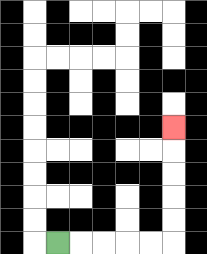{'start': '[2, 10]', 'end': '[7, 5]', 'path_directions': 'R,R,R,R,R,U,U,U,U,U', 'path_coordinates': '[[2, 10], [3, 10], [4, 10], [5, 10], [6, 10], [7, 10], [7, 9], [7, 8], [7, 7], [7, 6], [7, 5]]'}